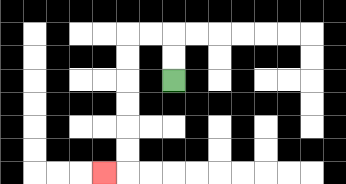{'start': '[7, 3]', 'end': '[4, 7]', 'path_directions': 'U,U,L,L,D,D,D,D,D,D,L', 'path_coordinates': '[[7, 3], [7, 2], [7, 1], [6, 1], [5, 1], [5, 2], [5, 3], [5, 4], [5, 5], [5, 6], [5, 7], [4, 7]]'}